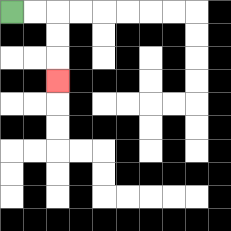{'start': '[0, 0]', 'end': '[2, 3]', 'path_directions': 'R,R,D,D,D', 'path_coordinates': '[[0, 0], [1, 0], [2, 0], [2, 1], [2, 2], [2, 3]]'}